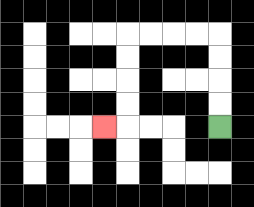{'start': '[9, 5]', 'end': '[4, 5]', 'path_directions': 'U,U,U,U,L,L,L,L,D,D,D,D,L', 'path_coordinates': '[[9, 5], [9, 4], [9, 3], [9, 2], [9, 1], [8, 1], [7, 1], [6, 1], [5, 1], [5, 2], [5, 3], [5, 4], [5, 5], [4, 5]]'}